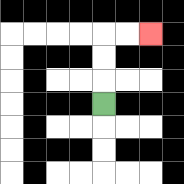{'start': '[4, 4]', 'end': '[6, 1]', 'path_directions': 'U,U,U,R,R', 'path_coordinates': '[[4, 4], [4, 3], [4, 2], [4, 1], [5, 1], [6, 1]]'}